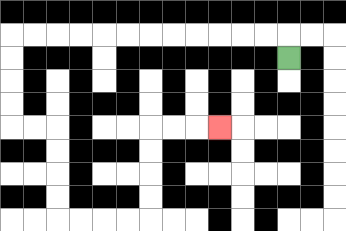{'start': '[12, 2]', 'end': '[9, 5]', 'path_directions': 'U,L,L,L,L,L,L,L,L,L,L,L,L,D,D,D,D,R,R,D,D,D,D,R,R,R,R,U,U,U,U,R,R,R', 'path_coordinates': '[[12, 2], [12, 1], [11, 1], [10, 1], [9, 1], [8, 1], [7, 1], [6, 1], [5, 1], [4, 1], [3, 1], [2, 1], [1, 1], [0, 1], [0, 2], [0, 3], [0, 4], [0, 5], [1, 5], [2, 5], [2, 6], [2, 7], [2, 8], [2, 9], [3, 9], [4, 9], [5, 9], [6, 9], [6, 8], [6, 7], [6, 6], [6, 5], [7, 5], [8, 5], [9, 5]]'}